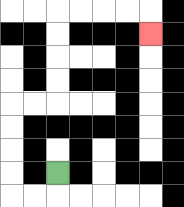{'start': '[2, 7]', 'end': '[6, 1]', 'path_directions': 'D,L,L,U,U,U,U,R,R,U,U,U,U,R,R,R,R,D', 'path_coordinates': '[[2, 7], [2, 8], [1, 8], [0, 8], [0, 7], [0, 6], [0, 5], [0, 4], [1, 4], [2, 4], [2, 3], [2, 2], [2, 1], [2, 0], [3, 0], [4, 0], [5, 0], [6, 0], [6, 1]]'}